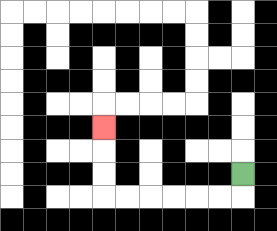{'start': '[10, 7]', 'end': '[4, 5]', 'path_directions': 'D,L,L,L,L,L,L,U,U,U', 'path_coordinates': '[[10, 7], [10, 8], [9, 8], [8, 8], [7, 8], [6, 8], [5, 8], [4, 8], [4, 7], [4, 6], [4, 5]]'}